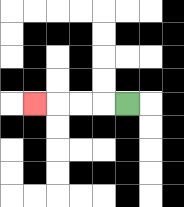{'start': '[5, 4]', 'end': '[1, 4]', 'path_directions': 'L,L,L,L', 'path_coordinates': '[[5, 4], [4, 4], [3, 4], [2, 4], [1, 4]]'}